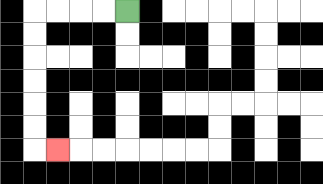{'start': '[5, 0]', 'end': '[2, 6]', 'path_directions': 'L,L,L,L,D,D,D,D,D,D,R', 'path_coordinates': '[[5, 0], [4, 0], [3, 0], [2, 0], [1, 0], [1, 1], [1, 2], [1, 3], [1, 4], [1, 5], [1, 6], [2, 6]]'}